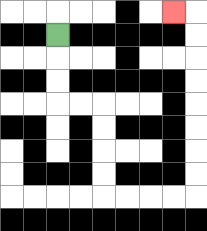{'start': '[2, 1]', 'end': '[7, 0]', 'path_directions': 'D,D,D,R,R,D,D,D,D,R,R,R,R,U,U,U,U,U,U,U,U,L', 'path_coordinates': '[[2, 1], [2, 2], [2, 3], [2, 4], [3, 4], [4, 4], [4, 5], [4, 6], [4, 7], [4, 8], [5, 8], [6, 8], [7, 8], [8, 8], [8, 7], [8, 6], [8, 5], [8, 4], [8, 3], [8, 2], [8, 1], [8, 0], [7, 0]]'}